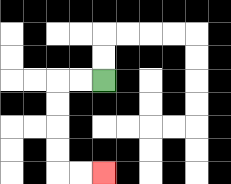{'start': '[4, 3]', 'end': '[4, 7]', 'path_directions': 'L,L,D,D,D,D,R,R', 'path_coordinates': '[[4, 3], [3, 3], [2, 3], [2, 4], [2, 5], [2, 6], [2, 7], [3, 7], [4, 7]]'}